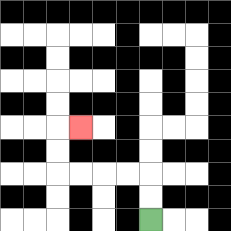{'start': '[6, 9]', 'end': '[3, 5]', 'path_directions': 'U,U,L,L,L,L,U,U,R', 'path_coordinates': '[[6, 9], [6, 8], [6, 7], [5, 7], [4, 7], [3, 7], [2, 7], [2, 6], [2, 5], [3, 5]]'}